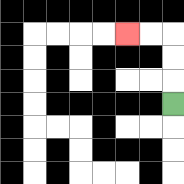{'start': '[7, 4]', 'end': '[5, 1]', 'path_directions': 'U,U,U,L,L', 'path_coordinates': '[[7, 4], [7, 3], [7, 2], [7, 1], [6, 1], [5, 1]]'}